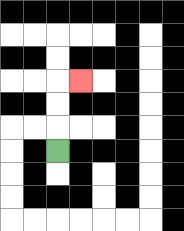{'start': '[2, 6]', 'end': '[3, 3]', 'path_directions': 'U,U,U,R', 'path_coordinates': '[[2, 6], [2, 5], [2, 4], [2, 3], [3, 3]]'}